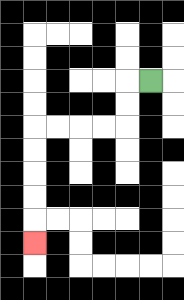{'start': '[6, 3]', 'end': '[1, 10]', 'path_directions': 'L,D,D,L,L,L,L,D,D,D,D,D', 'path_coordinates': '[[6, 3], [5, 3], [5, 4], [5, 5], [4, 5], [3, 5], [2, 5], [1, 5], [1, 6], [1, 7], [1, 8], [1, 9], [1, 10]]'}